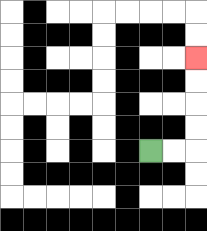{'start': '[6, 6]', 'end': '[8, 2]', 'path_directions': 'R,R,U,U,U,U', 'path_coordinates': '[[6, 6], [7, 6], [8, 6], [8, 5], [8, 4], [8, 3], [8, 2]]'}